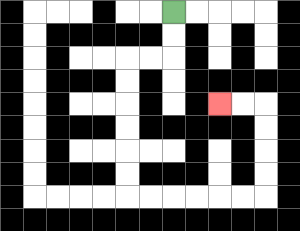{'start': '[7, 0]', 'end': '[9, 4]', 'path_directions': 'D,D,L,L,D,D,D,D,D,D,R,R,R,R,R,R,U,U,U,U,L,L', 'path_coordinates': '[[7, 0], [7, 1], [7, 2], [6, 2], [5, 2], [5, 3], [5, 4], [5, 5], [5, 6], [5, 7], [5, 8], [6, 8], [7, 8], [8, 8], [9, 8], [10, 8], [11, 8], [11, 7], [11, 6], [11, 5], [11, 4], [10, 4], [9, 4]]'}